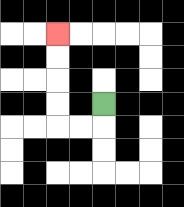{'start': '[4, 4]', 'end': '[2, 1]', 'path_directions': 'D,L,L,U,U,U,U', 'path_coordinates': '[[4, 4], [4, 5], [3, 5], [2, 5], [2, 4], [2, 3], [2, 2], [2, 1]]'}